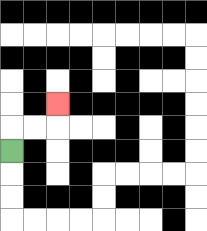{'start': '[0, 6]', 'end': '[2, 4]', 'path_directions': 'U,R,R,U', 'path_coordinates': '[[0, 6], [0, 5], [1, 5], [2, 5], [2, 4]]'}